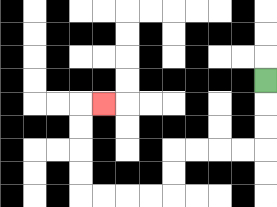{'start': '[11, 3]', 'end': '[4, 4]', 'path_directions': 'D,D,D,L,L,L,L,D,D,L,L,L,L,U,U,U,U,R', 'path_coordinates': '[[11, 3], [11, 4], [11, 5], [11, 6], [10, 6], [9, 6], [8, 6], [7, 6], [7, 7], [7, 8], [6, 8], [5, 8], [4, 8], [3, 8], [3, 7], [3, 6], [3, 5], [3, 4], [4, 4]]'}